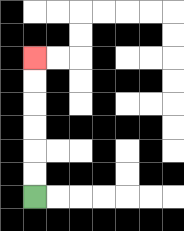{'start': '[1, 8]', 'end': '[1, 2]', 'path_directions': 'U,U,U,U,U,U', 'path_coordinates': '[[1, 8], [1, 7], [1, 6], [1, 5], [1, 4], [1, 3], [1, 2]]'}